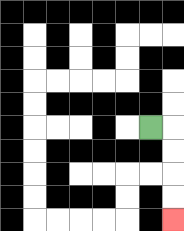{'start': '[6, 5]', 'end': '[7, 9]', 'path_directions': 'R,D,D,D,D', 'path_coordinates': '[[6, 5], [7, 5], [7, 6], [7, 7], [7, 8], [7, 9]]'}